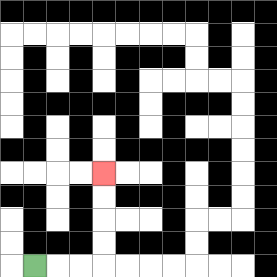{'start': '[1, 11]', 'end': '[4, 7]', 'path_directions': 'R,R,R,U,U,U,U', 'path_coordinates': '[[1, 11], [2, 11], [3, 11], [4, 11], [4, 10], [4, 9], [4, 8], [4, 7]]'}